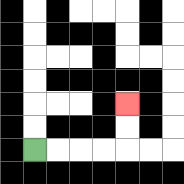{'start': '[1, 6]', 'end': '[5, 4]', 'path_directions': 'R,R,R,R,U,U', 'path_coordinates': '[[1, 6], [2, 6], [3, 6], [4, 6], [5, 6], [5, 5], [5, 4]]'}